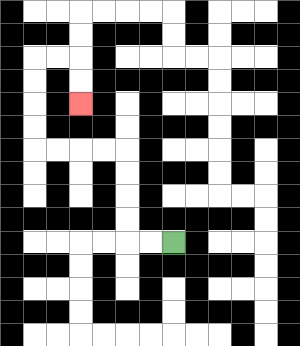{'start': '[7, 10]', 'end': '[3, 4]', 'path_directions': 'L,L,U,U,U,U,L,L,L,L,U,U,U,U,R,R,D,D', 'path_coordinates': '[[7, 10], [6, 10], [5, 10], [5, 9], [5, 8], [5, 7], [5, 6], [4, 6], [3, 6], [2, 6], [1, 6], [1, 5], [1, 4], [1, 3], [1, 2], [2, 2], [3, 2], [3, 3], [3, 4]]'}